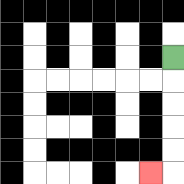{'start': '[7, 2]', 'end': '[6, 7]', 'path_directions': 'D,D,D,D,D,L', 'path_coordinates': '[[7, 2], [7, 3], [7, 4], [7, 5], [7, 6], [7, 7], [6, 7]]'}